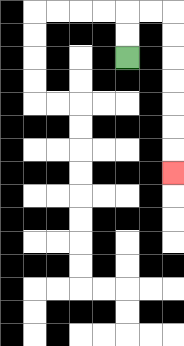{'start': '[5, 2]', 'end': '[7, 7]', 'path_directions': 'U,U,R,R,D,D,D,D,D,D,D', 'path_coordinates': '[[5, 2], [5, 1], [5, 0], [6, 0], [7, 0], [7, 1], [7, 2], [7, 3], [7, 4], [7, 5], [7, 6], [7, 7]]'}